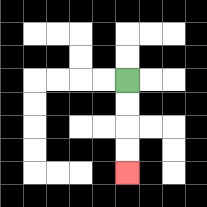{'start': '[5, 3]', 'end': '[5, 7]', 'path_directions': 'D,D,D,D', 'path_coordinates': '[[5, 3], [5, 4], [5, 5], [5, 6], [5, 7]]'}